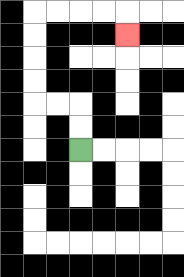{'start': '[3, 6]', 'end': '[5, 1]', 'path_directions': 'U,U,L,L,U,U,U,U,R,R,R,R,D', 'path_coordinates': '[[3, 6], [3, 5], [3, 4], [2, 4], [1, 4], [1, 3], [1, 2], [1, 1], [1, 0], [2, 0], [3, 0], [4, 0], [5, 0], [5, 1]]'}